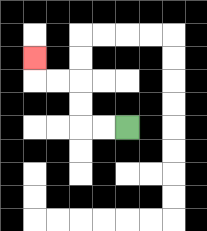{'start': '[5, 5]', 'end': '[1, 2]', 'path_directions': 'L,L,U,U,L,L,U', 'path_coordinates': '[[5, 5], [4, 5], [3, 5], [3, 4], [3, 3], [2, 3], [1, 3], [1, 2]]'}